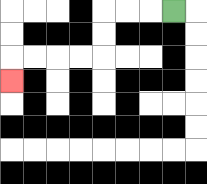{'start': '[7, 0]', 'end': '[0, 3]', 'path_directions': 'L,L,L,D,D,L,L,L,L,D', 'path_coordinates': '[[7, 0], [6, 0], [5, 0], [4, 0], [4, 1], [4, 2], [3, 2], [2, 2], [1, 2], [0, 2], [0, 3]]'}